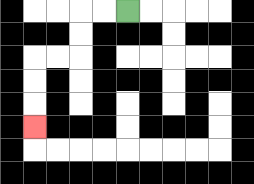{'start': '[5, 0]', 'end': '[1, 5]', 'path_directions': 'L,L,D,D,L,L,D,D,D', 'path_coordinates': '[[5, 0], [4, 0], [3, 0], [3, 1], [3, 2], [2, 2], [1, 2], [1, 3], [1, 4], [1, 5]]'}